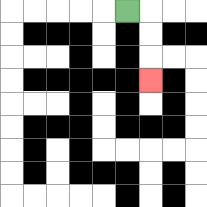{'start': '[5, 0]', 'end': '[6, 3]', 'path_directions': 'R,D,D,D', 'path_coordinates': '[[5, 0], [6, 0], [6, 1], [6, 2], [6, 3]]'}